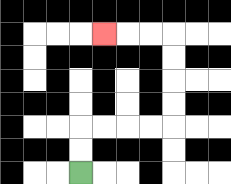{'start': '[3, 7]', 'end': '[4, 1]', 'path_directions': 'U,U,R,R,R,R,U,U,U,U,L,L,L', 'path_coordinates': '[[3, 7], [3, 6], [3, 5], [4, 5], [5, 5], [6, 5], [7, 5], [7, 4], [7, 3], [7, 2], [7, 1], [6, 1], [5, 1], [4, 1]]'}